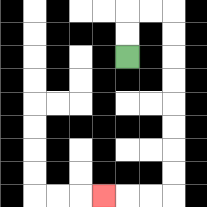{'start': '[5, 2]', 'end': '[4, 8]', 'path_directions': 'U,U,R,R,D,D,D,D,D,D,D,D,L,L,L', 'path_coordinates': '[[5, 2], [5, 1], [5, 0], [6, 0], [7, 0], [7, 1], [7, 2], [7, 3], [7, 4], [7, 5], [7, 6], [7, 7], [7, 8], [6, 8], [5, 8], [4, 8]]'}